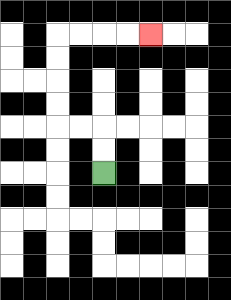{'start': '[4, 7]', 'end': '[6, 1]', 'path_directions': 'U,U,L,L,U,U,U,U,R,R,R,R', 'path_coordinates': '[[4, 7], [4, 6], [4, 5], [3, 5], [2, 5], [2, 4], [2, 3], [2, 2], [2, 1], [3, 1], [4, 1], [5, 1], [6, 1]]'}